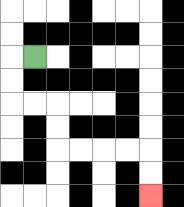{'start': '[1, 2]', 'end': '[6, 8]', 'path_directions': 'L,D,D,R,R,D,D,R,R,R,R,D,D', 'path_coordinates': '[[1, 2], [0, 2], [0, 3], [0, 4], [1, 4], [2, 4], [2, 5], [2, 6], [3, 6], [4, 6], [5, 6], [6, 6], [6, 7], [6, 8]]'}